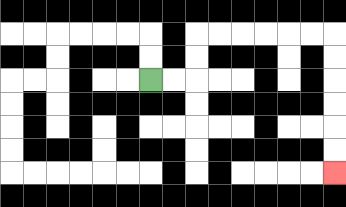{'start': '[6, 3]', 'end': '[14, 7]', 'path_directions': 'R,R,U,U,R,R,R,R,R,R,D,D,D,D,D,D', 'path_coordinates': '[[6, 3], [7, 3], [8, 3], [8, 2], [8, 1], [9, 1], [10, 1], [11, 1], [12, 1], [13, 1], [14, 1], [14, 2], [14, 3], [14, 4], [14, 5], [14, 6], [14, 7]]'}